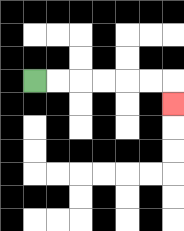{'start': '[1, 3]', 'end': '[7, 4]', 'path_directions': 'R,R,R,R,R,R,D', 'path_coordinates': '[[1, 3], [2, 3], [3, 3], [4, 3], [5, 3], [6, 3], [7, 3], [7, 4]]'}